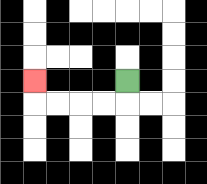{'start': '[5, 3]', 'end': '[1, 3]', 'path_directions': 'D,L,L,L,L,U', 'path_coordinates': '[[5, 3], [5, 4], [4, 4], [3, 4], [2, 4], [1, 4], [1, 3]]'}